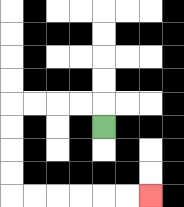{'start': '[4, 5]', 'end': '[6, 8]', 'path_directions': 'U,L,L,L,L,D,D,D,D,R,R,R,R,R,R', 'path_coordinates': '[[4, 5], [4, 4], [3, 4], [2, 4], [1, 4], [0, 4], [0, 5], [0, 6], [0, 7], [0, 8], [1, 8], [2, 8], [3, 8], [4, 8], [5, 8], [6, 8]]'}